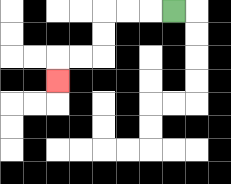{'start': '[7, 0]', 'end': '[2, 3]', 'path_directions': 'L,L,L,D,D,L,L,D', 'path_coordinates': '[[7, 0], [6, 0], [5, 0], [4, 0], [4, 1], [4, 2], [3, 2], [2, 2], [2, 3]]'}